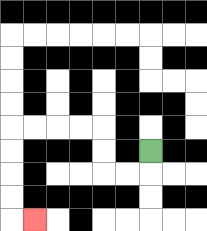{'start': '[6, 6]', 'end': '[1, 9]', 'path_directions': 'D,L,L,U,U,L,L,L,L,D,D,D,D,R', 'path_coordinates': '[[6, 6], [6, 7], [5, 7], [4, 7], [4, 6], [4, 5], [3, 5], [2, 5], [1, 5], [0, 5], [0, 6], [0, 7], [0, 8], [0, 9], [1, 9]]'}